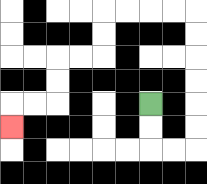{'start': '[6, 4]', 'end': '[0, 5]', 'path_directions': 'D,D,R,R,U,U,U,U,U,U,L,L,L,L,D,D,L,L,D,D,L,L,D', 'path_coordinates': '[[6, 4], [6, 5], [6, 6], [7, 6], [8, 6], [8, 5], [8, 4], [8, 3], [8, 2], [8, 1], [8, 0], [7, 0], [6, 0], [5, 0], [4, 0], [4, 1], [4, 2], [3, 2], [2, 2], [2, 3], [2, 4], [1, 4], [0, 4], [0, 5]]'}